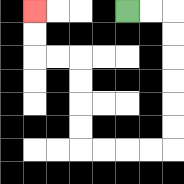{'start': '[5, 0]', 'end': '[1, 0]', 'path_directions': 'R,R,D,D,D,D,D,D,L,L,L,L,U,U,U,U,L,L,U,U', 'path_coordinates': '[[5, 0], [6, 0], [7, 0], [7, 1], [7, 2], [7, 3], [7, 4], [7, 5], [7, 6], [6, 6], [5, 6], [4, 6], [3, 6], [3, 5], [3, 4], [3, 3], [3, 2], [2, 2], [1, 2], [1, 1], [1, 0]]'}